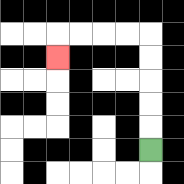{'start': '[6, 6]', 'end': '[2, 2]', 'path_directions': 'U,U,U,U,U,L,L,L,L,D', 'path_coordinates': '[[6, 6], [6, 5], [6, 4], [6, 3], [6, 2], [6, 1], [5, 1], [4, 1], [3, 1], [2, 1], [2, 2]]'}